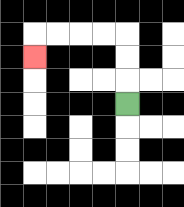{'start': '[5, 4]', 'end': '[1, 2]', 'path_directions': 'U,U,U,L,L,L,L,D', 'path_coordinates': '[[5, 4], [5, 3], [5, 2], [5, 1], [4, 1], [3, 1], [2, 1], [1, 1], [1, 2]]'}